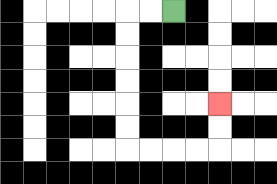{'start': '[7, 0]', 'end': '[9, 4]', 'path_directions': 'L,L,D,D,D,D,D,D,R,R,R,R,U,U', 'path_coordinates': '[[7, 0], [6, 0], [5, 0], [5, 1], [5, 2], [5, 3], [5, 4], [5, 5], [5, 6], [6, 6], [7, 6], [8, 6], [9, 6], [9, 5], [9, 4]]'}